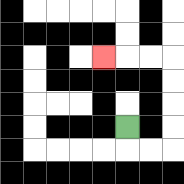{'start': '[5, 5]', 'end': '[4, 2]', 'path_directions': 'D,R,R,U,U,U,U,L,L,L', 'path_coordinates': '[[5, 5], [5, 6], [6, 6], [7, 6], [7, 5], [7, 4], [7, 3], [7, 2], [6, 2], [5, 2], [4, 2]]'}